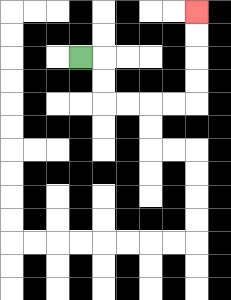{'start': '[3, 2]', 'end': '[8, 0]', 'path_directions': 'R,D,D,R,R,R,R,U,U,U,U', 'path_coordinates': '[[3, 2], [4, 2], [4, 3], [4, 4], [5, 4], [6, 4], [7, 4], [8, 4], [8, 3], [8, 2], [8, 1], [8, 0]]'}